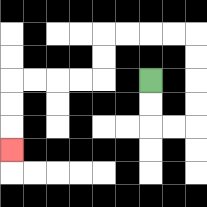{'start': '[6, 3]', 'end': '[0, 6]', 'path_directions': 'D,D,R,R,U,U,U,U,L,L,L,L,D,D,L,L,L,L,D,D,D', 'path_coordinates': '[[6, 3], [6, 4], [6, 5], [7, 5], [8, 5], [8, 4], [8, 3], [8, 2], [8, 1], [7, 1], [6, 1], [5, 1], [4, 1], [4, 2], [4, 3], [3, 3], [2, 3], [1, 3], [0, 3], [0, 4], [0, 5], [0, 6]]'}